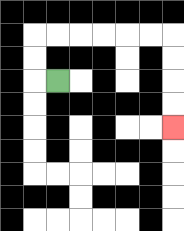{'start': '[2, 3]', 'end': '[7, 5]', 'path_directions': 'L,U,U,R,R,R,R,R,R,D,D,D,D', 'path_coordinates': '[[2, 3], [1, 3], [1, 2], [1, 1], [2, 1], [3, 1], [4, 1], [5, 1], [6, 1], [7, 1], [7, 2], [7, 3], [7, 4], [7, 5]]'}